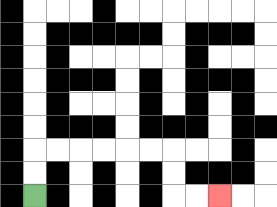{'start': '[1, 8]', 'end': '[9, 8]', 'path_directions': 'U,U,R,R,R,R,R,R,D,D,R,R', 'path_coordinates': '[[1, 8], [1, 7], [1, 6], [2, 6], [3, 6], [4, 6], [5, 6], [6, 6], [7, 6], [7, 7], [7, 8], [8, 8], [9, 8]]'}